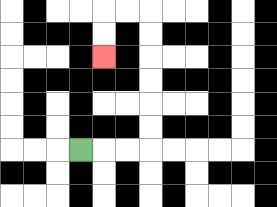{'start': '[3, 6]', 'end': '[4, 2]', 'path_directions': 'R,R,R,U,U,U,U,U,U,L,L,D,D', 'path_coordinates': '[[3, 6], [4, 6], [5, 6], [6, 6], [6, 5], [6, 4], [6, 3], [6, 2], [6, 1], [6, 0], [5, 0], [4, 0], [4, 1], [4, 2]]'}